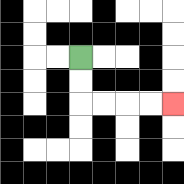{'start': '[3, 2]', 'end': '[7, 4]', 'path_directions': 'D,D,R,R,R,R', 'path_coordinates': '[[3, 2], [3, 3], [3, 4], [4, 4], [5, 4], [6, 4], [7, 4]]'}